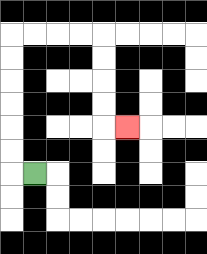{'start': '[1, 7]', 'end': '[5, 5]', 'path_directions': 'L,U,U,U,U,U,U,R,R,R,R,D,D,D,D,R', 'path_coordinates': '[[1, 7], [0, 7], [0, 6], [0, 5], [0, 4], [0, 3], [0, 2], [0, 1], [1, 1], [2, 1], [3, 1], [4, 1], [4, 2], [4, 3], [4, 4], [4, 5], [5, 5]]'}